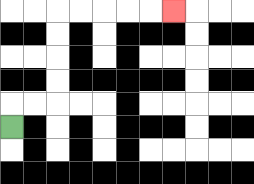{'start': '[0, 5]', 'end': '[7, 0]', 'path_directions': 'U,R,R,U,U,U,U,R,R,R,R,R', 'path_coordinates': '[[0, 5], [0, 4], [1, 4], [2, 4], [2, 3], [2, 2], [2, 1], [2, 0], [3, 0], [4, 0], [5, 0], [6, 0], [7, 0]]'}